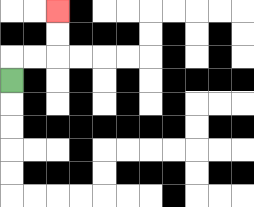{'start': '[0, 3]', 'end': '[2, 0]', 'path_directions': 'U,R,R,U,U', 'path_coordinates': '[[0, 3], [0, 2], [1, 2], [2, 2], [2, 1], [2, 0]]'}